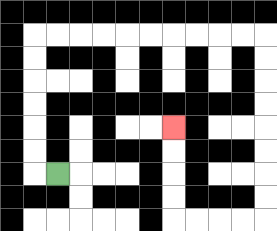{'start': '[2, 7]', 'end': '[7, 5]', 'path_directions': 'L,U,U,U,U,U,U,R,R,R,R,R,R,R,R,R,R,D,D,D,D,D,D,D,D,L,L,L,L,U,U,U,U', 'path_coordinates': '[[2, 7], [1, 7], [1, 6], [1, 5], [1, 4], [1, 3], [1, 2], [1, 1], [2, 1], [3, 1], [4, 1], [5, 1], [6, 1], [7, 1], [8, 1], [9, 1], [10, 1], [11, 1], [11, 2], [11, 3], [11, 4], [11, 5], [11, 6], [11, 7], [11, 8], [11, 9], [10, 9], [9, 9], [8, 9], [7, 9], [7, 8], [7, 7], [7, 6], [7, 5]]'}